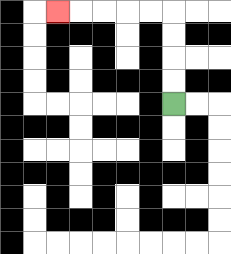{'start': '[7, 4]', 'end': '[2, 0]', 'path_directions': 'U,U,U,U,L,L,L,L,L', 'path_coordinates': '[[7, 4], [7, 3], [7, 2], [7, 1], [7, 0], [6, 0], [5, 0], [4, 0], [3, 0], [2, 0]]'}